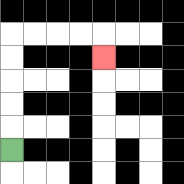{'start': '[0, 6]', 'end': '[4, 2]', 'path_directions': 'U,U,U,U,U,R,R,R,R,D', 'path_coordinates': '[[0, 6], [0, 5], [0, 4], [0, 3], [0, 2], [0, 1], [1, 1], [2, 1], [3, 1], [4, 1], [4, 2]]'}